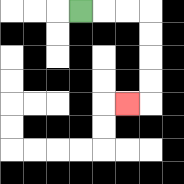{'start': '[3, 0]', 'end': '[5, 4]', 'path_directions': 'R,R,R,D,D,D,D,L', 'path_coordinates': '[[3, 0], [4, 0], [5, 0], [6, 0], [6, 1], [6, 2], [6, 3], [6, 4], [5, 4]]'}